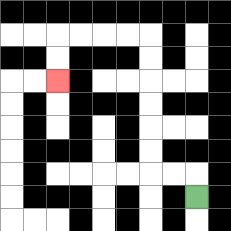{'start': '[8, 8]', 'end': '[2, 3]', 'path_directions': 'U,L,L,U,U,U,U,U,U,L,L,L,L,D,D', 'path_coordinates': '[[8, 8], [8, 7], [7, 7], [6, 7], [6, 6], [6, 5], [6, 4], [6, 3], [6, 2], [6, 1], [5, 1], [4, 1], [3, 1], [2, 1], [2, 2], [2, 3]]'}